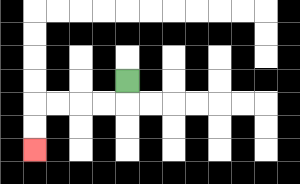{'start': '[5, 3]', 'end': '[1, 6]', 'path_directions': 'D,L,L,L,L,D,D', 'path_coordinates': '[[5, 3], [5, 4], [4, 4], [3, 4], [2, 4], [1, 4], [1, 5], [1, 6]]'}